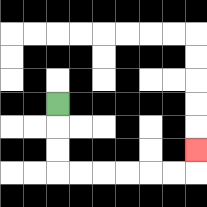{'start': '[2, 4]', 'end': '[8, 6]', 'path_directions': 'D,D,D,R,R,R,R,R,R,U', 'path_coordinates': '[[2, 4], [2, 5], [2, 6], [2, 7], [3, 7], [4, 7], [5, 7], [6, 7], [7, 7], [8, 7], [8, 6]]'}